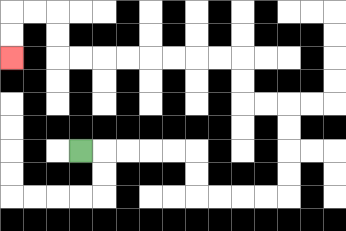{'start': '[3, 6]', 'end': '[0, 2]', 'path_directions': 'R,R,R,R,R,D,D,R,R,R,R,U,U,U,U,L,L,U,U,L,L,L,L,L,L,L,L,U,U,L,L,D,D', 'path_coordinates': '[[3, 6], [4, 6], [5, 6], [6, 6], [7, 6], [8, 6], [8, 7], [8, 8], [9, 8], [10, 8], [11, 8], [12, 8], [12, 7], [12, 6], [12, 5], [12, 4], [11, 4], [10, 4], [10, 3], [10, 2], [9, 2], [8, 2], [7, 2], [6, 2], [5, 2], [4, 2], [3, 2], [2, 2], [2, 1], [2, 0], [1, 0], [0, 0], [0, 1], [0, 2]]'}